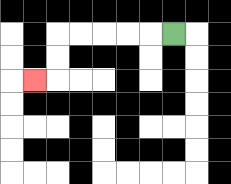{'start': '[7, 1]', 'end': '[1, 3]', 'path_directions': 'L,L,L,L,L,D,D,L', 'path_coordinates': '[[7, 1], [6, 1], [5, 1], [4, 1], [3, 1], [2, 1], [2, 2], [2, 3], [1, 3]]'}